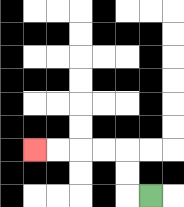{'start': '[6, 8]', 'end': '[1, 6]', 'path_directions': 'L,U,U,L,L,L,L', 'path_coordinates': '[[6, 8], [5, 8], [5, 7], [5, 6], [4, 6], [3, 6], [2, 6], [1, 6]]'}